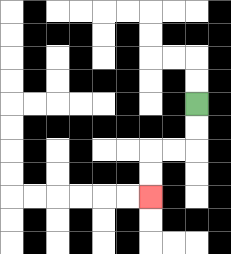{'start': '[8, 4]', 'end': '[6, 8]', 'path_directions': 'D,D,L,L,D,D', 'path_coordinates': '[[8, 4], [8, 5], [8, 6], [7, 6], [6, 6], [6, 7], [6, 8]]'}